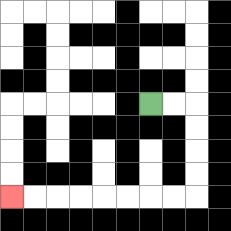{'start': '[6, 4]', 'end': '[0, 8]', 'path_directions': 'R,R,D,D,D,D,L,L,L,L,L,L,L,L', 'path_coordinates': '[[6, 4], [7, 4], [8, 4], [8, 5], [8, 6], [8, 7], [8, 8], [7, 8], [6, 8], [5, 8], [4, 8], [3, 8], [2, 8], [1, 8], [0, 8]]'}